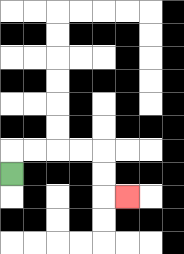{'start': '[0, 7]', 'end': '[5, 8]', 'path_directions': 'U,R,R,R,R,D,D,R', 'path_coordinates': '[[0, 7], [0, 6], [1, 6], [2, 6], [3, 6], [4, 6], [4, 7], [4, 8], [5, 8]]'}